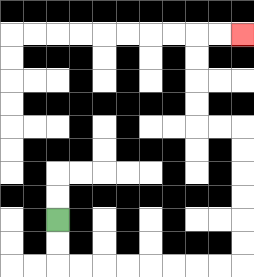{'start': '[2, 9]', 'end': '[10, 1]', 'path_directions': 'D,D,R,R,R,R,R,R,R,R,U,U,U,U,U,U,L,L,U,U,U,U,R,R', 'path_coordinates': '[[2, 9], [2, 10], [2, 11], [3, 11], [4, 11], [5, 11], [6, 11], [7, 11], [8, 11], [9, 11], [10, 11], [10, 10], [10, 9], [10, 8], [10, 7], [10, 6], [10, 5], [9, 5], [8, 5], [8, 4], [8, 3], [8, 2], [8, 1], [9, 1], [10, 1]]'}